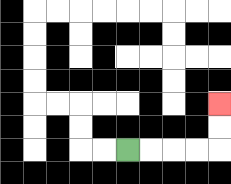{'start': '[5, 6]', 'end': '[9, 4]', 'path_directions': 'R,R,R,R,U,U', 'path_coordinates': '[[5, 6], [6, 6], [7, 6], [8, 6], [9, 6], [9, 5], [9, 4]]'}